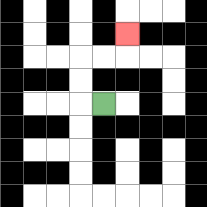{'start': '[4, 4]', 'end': '[5, 1]', 'path_directions': 'L,U,U,R,R,U', 'path_coordinates': '[[4, 4], [3, 4], [3, 3], [3, 2], [4, 2], [5, 2], [5, 1]]'}